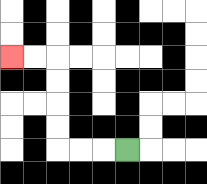{'start': '[5, 6]', 'end': '[0, 2]', 'path_directions': 'L,L,L,U,U,U,U,L,L', 'path_coordinates': '[[5, 6], [4, 6], [3, 6], [2, 6], [2, 5], [2, 4], [2, 3], [2, 2], [1, 2], [0, 2]]'}